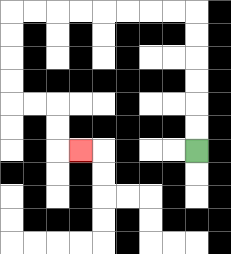{'start': '[8, 6]', 'end': '[3, 6]', 'path_directions': 'U,U,U,U,U,U,L,L,L,L,L,L,L,L,D,D,D,D,R,R,D,D,R', 'path_coordinates': '[[8, 6], [8, 5], [8, 4], [8, 3], [8, 2], [8, 1], [8, 0], [7, 0], [6, 0], [5, 0], [4, 0], [3, 0], [2, 0], [1, 0], [0, 0], [0, 1], [0, 2], [0, 3], [0, 4], [1, 4], [2, 4], [2, 5], [2, 6], [3, 6]]'}